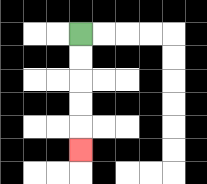{'start': '[3, 1]', 'end': '[3, 6]', 'path_directions': 'D,D,D,D,D', 'path_coordinates': '[[3, 1], [3, 2], [3, 3], [3, 4], [3, 5], [3, 6]]'}